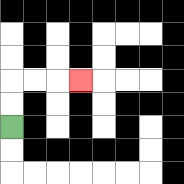{'start': '[0, 5]', 'end': '[3, 3]', 'path_directions': 'U,U,R,R,R', 'path_coordinates': '[[0, 5], [0, 4], [0, 3], [1, 3], [2, 3], [3, 3]]'}